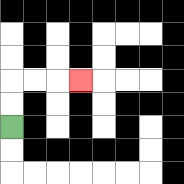{'start': '[0, 5]', 'end': '[3, 3]', 'path_directions': 'U,U,R,R,R', 'path_coordinates': '[[0, 5], [0, 4], [0, 3], [1, 3], [2, 3], [3, 3]]'}